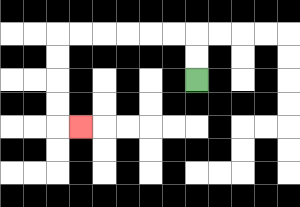{'start': '[8, 3]', 'end': '[3, 5]', 'path_directions': 'U,U,L,L,L,L,L,L,D,D,D,D,R', 'path_coordinates': '[[8, 3], [8, 2], [8, 1], [7, 1], [6, 1], [5, 1], [4, 1], [3, 1], [2, 1], [2, 2], [2, 3], [2, 4], [2, 5], [3, 5]]'}